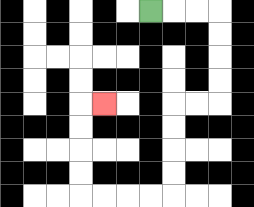{'start': '[6, 0]', 'end': '[4, 4]', 'path_directions': 'R,R,R,D,D,D,D,L,L,D,D,D,D,L,L,L,L,U,U,U,U,R', 'path_coordinates': '[[6, 0], [7, 0], [8, 0], [9, 0], [9, 1], [9, 2], [9, 3], [9, 4], [8, 4], [7, 4], [7, 5], [7, 6], [7, 7], [7, 8], [6, 8], [5, 8], [4, 8], [3, 8], [3, 7], [3, 6], [3, 5], [3, 4], [4, 4]]'}